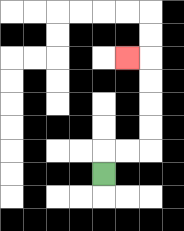{'start': '[4, 7]', 'end': '[5, 2]', 'path_directions': 'U,R,R,U,U,U,U,L', 'path_coordinates': '[[4, 7], [4, 6], [5, 6], [6, 6], [6, 5], [6, 4], [6, 3], [6, 2], [5, 2]]'}